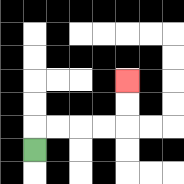{'start': '[1, 6]', 'end': '[5, 3]', 'path_directions': 'U,R,R,R,R,U,U', 'path_coordinates': '[[1, 6], [1, 5], [2, 5], [3, 5], [4, 5], [5, 5], [5, 4], [5, 3]]'}